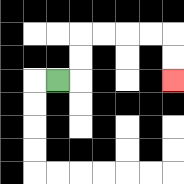{'start': '[2, 3]', 'end': '[7, 3]', 'path_directions': 'R,U,U,R,R,R,R,D,D', 'path_coordinates': '[[2, 3], [3, 3], [3, 2], [3, 1], [4, 1], [5, 1], [6, 1], [7, 1], [7, 2], [7, 3]]'}